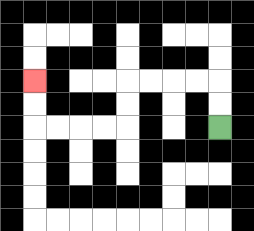{'start': '[9, 5]', 'end': '[1, 3]', 'path_directions': 'U,U,L,L,L,L,D,D,L,L,L,L,U,U', 'path_coordinates': '[[9, 5], [9, 4], [9, 3], [8, 3], [7, 3], [6, 3], [5, 3], [5, 4], [5, 5], [4, 5], [3, 5], [2, 5], [1, 5], [1, 4], [1, 3]]'}